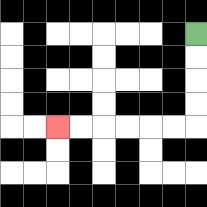{'start': '[8, 1]', 'end': '[2, 5]', 'path_directions': 'D,D,D,D,L,L,L,L,L,L', 'path_coordinates': '[[8, 1], [8, 2], [8, 3], [8, 4], [8, 5], [7, 5], [6, 5], [5, 5], [4, 5], [3, 5], [2, 5]]'}